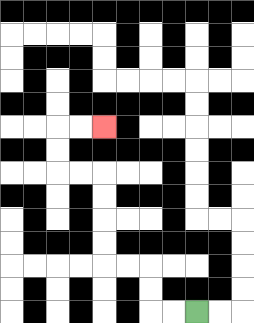{'start': '[8, 13]', 'end': '[4, 5]', 'path_directions': 'L,L,U,U,L,L,U,U,U,U,L,L,U,U,R,R', 'path_coordinates': '[[8, 13], [7, 13], [6, 13], [6, 12], [6, 11], [5, 11], [4, 11], [4, 10], [4, 9], [4, 8], [4, 7], [3, 7], [2, 7], [2, 6], [2, 5], [3, 5], [4, 5]]'}